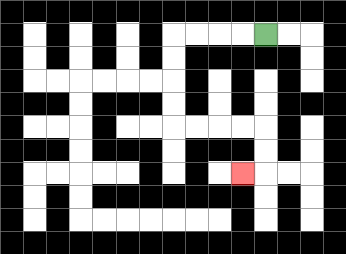{'start': '[11, 1]', 'end': '[10, 7]', 'path_directions': 'L,L,L,L,D,D,D,D,R,R,R,R,D,D,L', 'path_coordinates': '[[11, 1], [10, 1], [9, 1], [8, 1], [7, 1], [7, 2], [7, 3], [7, 4], [7, 5], [8, 5], [9, 5], [10, 5], [11, 5], [11, 6], [11, 7], [10, 7]]'}